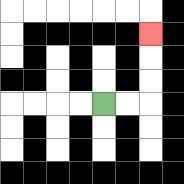{'start': '[4, 4]', 'end': '[6, 1]', 'path_directions': 'R,R,U,U,U', 'path_coordinates': '[[4, 4], [5, 4], [6, 4], [6, 3], [6, 2], [6, 1]]'}